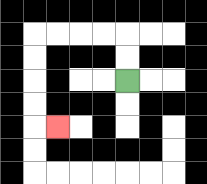{'start': '[5, 3]', 'end': '[2, 5]', 'path_directions': 'U,U,L,L,L,L,D,D,D,D,R', 'path_coordinates': '[[5, 3], [5, 2], [5, 1], [4, 1], [3, 1], [2, 1], [1, 1], [1, 2], [1, 3], [1, 4], [1, 5], [2, 5]]'}